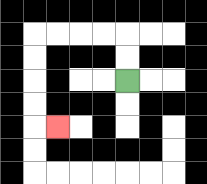{'start': '[5, 3]', 'end': '[2, 5]', 'path_directions': 'U,U,L,L,L,L,D,D,D,D,R', 'path_coordinates': '[[5, 3], [5, 2], [5, 1], [4, 1], [3, 1], [2, 1], [1, 1], [1, 2], [1, 3], [1, 4], [1, 5], [2, 5]]'}